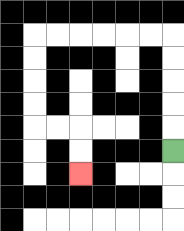{'start': '[7, 6]', 'end': '[3, 7]', 'path_directions': 'U,U,U,U,U,L,L,L,L,L,L,D,D,D,D,R,R,D,D', 'path_coordinates': '[[7, 6], [7, 5], [7, 4], [7, 3], [7, 2], [7, 1], [6, 1], [5, 1], [4, 1], [3, 1], [2, 1], [1, 1], [1, 2], [1, 3], [1, 4], [1, 5], [2, 5], [3, 5], [3, 6], [3, 7]]'}